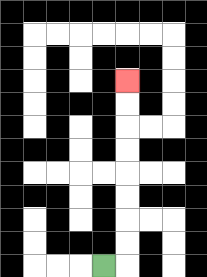{'start': '[4, 11]', 'end': '[5, 3]', 'path_directions': 'R,U,U,U,U,U,U,U,U', 'path_coordinates': '[[4, 11], [5, 11], [5, 10], [5, 9], [5, 8], [5, 7], [5, 6], [5, 5], [5, 4], [5, 3]]'}